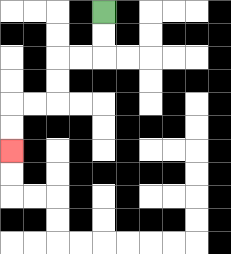{'start': '[4, 0]', 'end': '[0, 6]', 'path_directions': 'D,D,L,L,D,D,L,L,D,D', 'path_coordinates': '[[4, 0], [4, 1], [4, 2], [3, 2], [2, 2], [2, 3], [2, 4], [1, 4], [0, 4], [0, 5], [0, 6]]'}